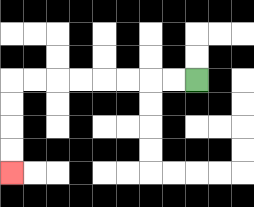{'start': '[8, 3]', 'end': '[0, 7]', 'path_directions': 'L,L,L,L,L,L,L,L,D,D,D,D', 'path_coordinates': '[[8, 3], [7, 3], [6, 3], [5, 3], [4, 3], [3, 3], [2, 3], [1, 3], [0, 3], [0, 4], [0, 5], [0, 6], [0, 7]]'}